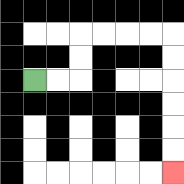{'start': '[1, 3]', 'end': '[7, 7]', 'path_directions': 'R,R,U,U,R,R,R,R,D,D,D,D,D,D', 'path_coordinates': '[[1, 3], [2, 3], [3, 3], [3, 2], [3, 1], [4, 1], [5, 1], [6, 1], [7, 1], [7, 2], [7, 3], [7, 4], [7, 5], [7, 6], [7, 7]]'}